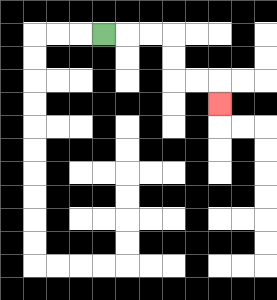{'start': '[4, 1]', 'end': '[9, 4]', 'path_directions': 'R,R,R,D,D,R,R,D', 'path_coordinates': '[[4, 1], [5, 1], [6, 1], [7, 1], [7, 2], [7, 3], [8, 3], [9, 3], [9, 4]]'}